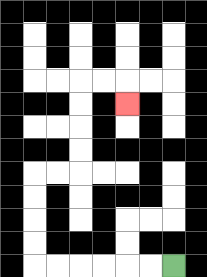{'start': '[7, 11]', 'end': '[5, 4]', 'path_directions': 'L,L,L,L,L,L,U,U,U,U,R,R,U,U,U,U,R,R,D', 'path_coordinates': '[[7, 11], [6, 11], [5, 11], [4, 11], [3, 11], [2, 11], [1, 11], [1, 10], [1, 9], [1, 8], [1, 7], [2, 7], [3, 7], [3, 6], [3, 5], [3, 4], [3, 3], [4, 3], [5, 3], [5, 4]]'}